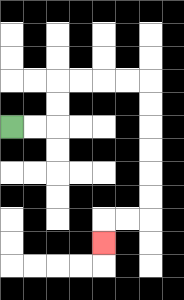{'start': '[0, 5]', 'end': '[4, 10]', 'path_directions': 'R,R,U,U,R,R,R,R,D,D,D,D,D,D,L,L,D', 'path_coordinates': '[[0, 5], [1, 5], [2, 5], [2, 4], [2, 3], [3, 3], [4, 3], [5, 3], [6, 3], [6, 4], [6, 5], [6, 6], [6, 7], [6, 8], [6, 9], [5, 9], [4, 9], [4, 10]]'}